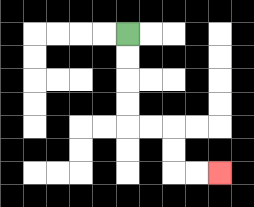{'start': '[5, 1]', 'end': '[9, 7]', 'path_directions': 'D,D,D,D,R,R,D,D,R,R', 'path_coordinates': '[[5, 1], [5, 2], [5, 3], [5, 4], [5, 5], [6, 5], [7, 5], [7, 6], [7, 7], [8, 7], [9, 7]]'}